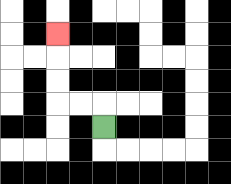{'start': '[4, 5]', 'end': '[2, 1]', 'path_directions': 'U,L,L,U,U,U', 'path_coordinates': '[[4, 5], [4, 4], [3, 4], [2, 4], [2, 3], [2, 2], [2, 1]]'}